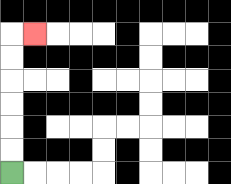{'start': '[0, 7]', 'end': '[1, 1]', 'path_directions': 'U,U,U,U,U,U,R', 'path_coordinates': '[[0, 7], [0, 6], [0, 5], [0, 4], [0, 3], [0, 2], [0, 1], [1, 1]]'}